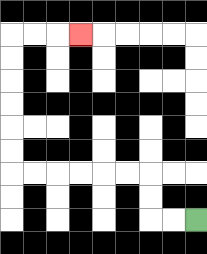{'start': '[8, 9]', 'end': '[3, 1]', 'path_directions': 'L,L,U,U,L,L,L,L,L,L,U,U,U,U,U,U,R,R,R', 'path_coordinates': '[[8, 9], [7, 9], [6, 9], [6, 8], [6, 7], [5, 7], [4, 7], [3, 7], [2, 7], [1, 7], [0, 7], [0, 6], [0, 5], [0, 4], [0, 3], [0, 2], [0, 1], [1, 1], [2, 1], [3, 1]]'}